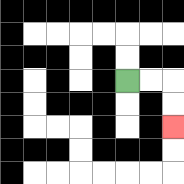{'start': '[5, 3]', 'end': '[7, 5]', 'path_directions': 'R,R,D,D', 'path_coordinates': '[[5, 3], [6, 3], [7, 3], [7, 4], [7, 5]]'}